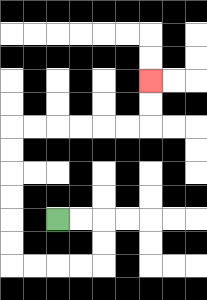{'start': '[2, 9]', 'end': '[6, 3]', 'path_directions': 'R,R,D,D,L,L,L,L,U,U,U,U,U,U,R,R,R,R,R,R,U,U', 'path_coordinates': '[[2, 9], [3, 9], [4, 9], [4, 10], [4, 11], [3, 11], [2, 11], [1, 11], [0, 11], [0, 10], [0, 9], [0, 8], [0, 7], [0, 6], [0, 5], [1, 5], [2, 5], [3, 5], [4, 5], [5, 5], [6, 5], [6, 4], [6, 3]]'}